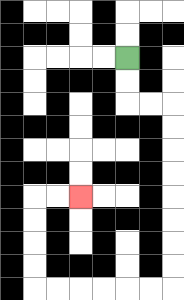{'start': '[5, 2]', 'end': '[3, 8]', 'path_directions': 'D,D,R,R,D,D,D,D,D,D,D,D,L,L,L,L,L,L,U,U,U,U,R,R', 'path_coordinates': '[[5, 2], [5, 3], [5, 4], [6, 4], [7, 4], [7, 5], [7, 6], [7, 7], [7, 8], [7, 9], [7, 10], [7, 11], [7, 12], [6, 12], [5, 12], [4, 12], [3, 12], [2, 12], [1, 12], [1, 11], [1, 10], [1, 9], [1, 8], [2, 8], [3, 8]]'}